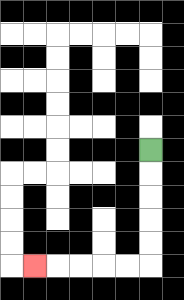{'start': '[6, 6]', 'end': '[1, 11]', 'path_directions': 'D,D,D,D,D,L,L,L,L,L', 'path_coordinates': '[[6, 6], [6, 7], [6, 8], [6, 9], [6, 10], [6, 11], [5, 11], [4, 11], [3, 11], [2, 11], [1, 11]]'}